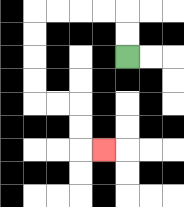{'start': '[5, 2]', 'end': '[4, 6]', 'path_directions': 'U,U,L,L,L,L,D,D,D,D,R,R,D,D,R', 'path_coordinates': '[[5, 2], [5, 1], [5, 0], [4, 0], [3, 0], [2, 0], [1, 0], [1, 1], [1, 2], [1, 3], [1, 4], [2, 4], [3, 4], [3, 5], [3, 6], [4, 6]]'}